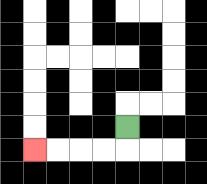{'start': '[5, 5]', 'end': '[1, 6]', 'path_directions': 'D,L,L,L,L', 'path_coordinates': '[[5, 5], [5, 6], [4, 6], [3, 6], [2, 6], [1, 6]]'}